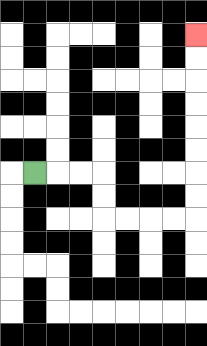{'start': '[1, 7]', 'end': '[8, 1]', 'path_directions': 'R,R,R,D,D,R,R,R,R,U,U,U,U,U,U,U,U', 'path_coordinates': '[[1, 7], [2, 7], [3, 7], [4, 7], [4, 8], [4, 9], [5, 9], [6, 9], [7, 9], [8, 9], [8, 8], [8, 7], [8, 6], [8, 5], [8, 4], [8, 3], [8, 2], [8, 1]]'}